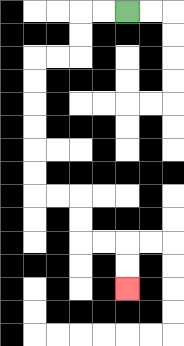{'start': '[5, 0]', 'end': '[5, 12]', 'path_directions': 'L,L,D,D,L,L,D,D,D,D,D,D,R,R,D,D,R,R,D,D', 'path_coordinates': '[[5, 0], [4, 0], [3, 0], [3, 1], [3, 2], [2, 2], [1, 2], [1, 3], [1, 4], [1, 5], [1, 6], [1, 7], [1, 8], [2, 8], [3, 8], [3, 9], [3, 10], [4, 10], [5, 10], [5, 11], [5, 12]]'}